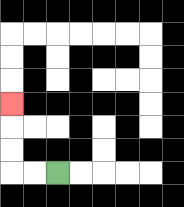{'start': '[2, 7]', 'end': '[0, 4]', 'path_directions': 'L,L,U,U,U', 'path_coordinates': '[[2, 7], [1, 7], [0, 7], [0, 6], [0, 5], [0, 4]]'}